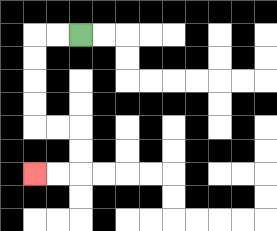{'start': '[3, 1]', 'end': '[1, 7]', 'path_directions': 'L,L,D,D,D,D,R,R,D,D,L,L', 'path_coordinates': '[[3, 1], [2, 1], [1, 1], [1, 2], [1, 3], [1, 4], [1, 5], [2, 5], [3, 5], [3, 6], [3, 7], [2, 7], [1, 7]]'}